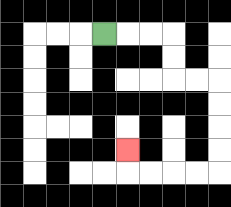{'start': '[4, 1]', 'end': '[5, 6]', 'path_directions': 'R,R,R,D,D,R,R,D,D,D,D,L,L,L,L,U', 'path_coordinates': '[[4, 1], [5, 1], [6, 1], [7, 1], [7, 2], [7, 3], [8, 3], [9, 3], [9, 4], [9, 5], [9, 6], [9, 7], [8, 7], [7, 7], [6, 7], [5, 7], [5, 6]]'}